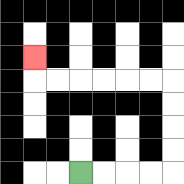{'start': '[3, 7]', 'end': '[1, 2]', 'path_directions': 'R,R,R,R,U,U,U,U,L,L,L,L,L,L,U', 'path_coordinates': '[[3, 7], [4, 7], [5, 7], [6, 7], [7, 7], [7, 6], [7, 5], [7, 4], [7, 3], [6, 3], [5, 3], [4, 3], [3, 3], [2, 3], [1, 3], [1, 2]]'}